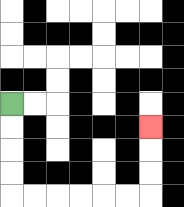{'start': '[0, 4]', 'end': '[6, 5]', 'path_directions': 'D,D,D,D,R,R,R,R,R,R,U,U,U', 'path_coordinates': '[[0, 4], [0, 5], [0, 6], [0, 7], [0, 8], [1, 8], [2, 8], [3, 8], [4, 8], [5, 8], [6, 8], [6, 7], [6, 6], [6, 5]]'}